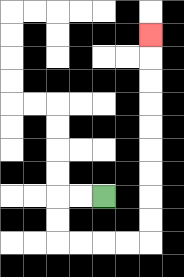{'start': '[4, 8]', 'end': '[6, 1]', 'path_directions': 'L,L,D,D,R,R,R,R,U,U,U,U,U,U,U,U,U', 'path_coordinates': '[[4, 8], [3, 8], [2, 8], [2, 9], [2, 10], [3, 10], [4, 10], [5, 10], [6, 10], [6, 9], [6, 8], [6, 7], [6, 6], [6, 5], [6, 4], [6, 3], [6, 2], [6, 1]]'}